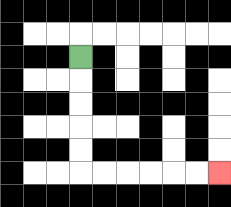{'start': '[3, 2]', 'end': '[9, 7]', 'path_directions': 'D,D,D,D,D,R,R,R,R,R,R', 'path_coordinates': '[[3, 2], [3, 3], [3, 4], [3, 5], [3, 6], [3, 7], [4, 7], [5, 7], [6, 7], [7, 7], [8, 7], [9, 7]]'}